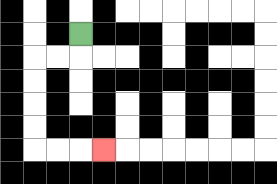{'start': '[3, 1]', 'end': '[4, 6]', 'path_directions': 'D,L,L,D,D,D,D,R,R,R', 'path_coordinates': '[[3, 1], [3, 2], [2, 2], [1, 2], [1, 3], [1, 4], [1, 5], [1, 6], [2, 6], [3, 6], [4, 6]]'}